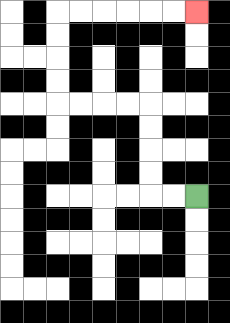{'start': '[8, 8]', 'end': '[8, 0]', 'path_directions': 'L,L,U,U,U,U,L,L,L,L,U,U,U,U,R,R,R,R,R,R', 'path_coordinates': '[[8, 8], [7, 8], [6, 8], [6, 7], [6, 6], [6, 5], [6, 4], [5, 4], [4, 4], [3, 4], [2, 4], [2, 3], [2, 2], [2, 1], [2, 0], [3, 0], [4, 0], [5, 0], [6, 0], [7, 0], [8, 0]]'}